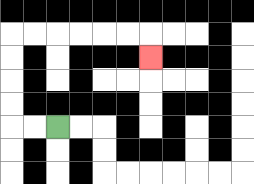{'start': '[2, 5]', 'end': '[6, 2]', 'path_directions': 'L,L,U,U,U,U,R,R,R,R,R,R,D', 'path_coordinates': '[[2, 5], [1, 5], [0, 5], [0, 4], [0, 3], [0, 2], [0, 1], [1, 1], [2, 1], [3, 1], [4, 1], [5, 1], [6, 1], [6, 2]]'}